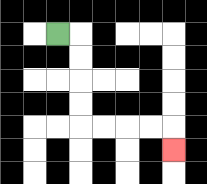{'start': '[2, 1]', 'end': '[7, 6]', 'path_directions': 'R,D,D,D,D,R,R,R,R,D', 'path_coordinates': '[[2, 1], [3, 1], [3, 2], [3, 3], [3, 4], [3, 5], [4, 5], [5, 5], [6, 5], [7, 5], [7, 6]]'}